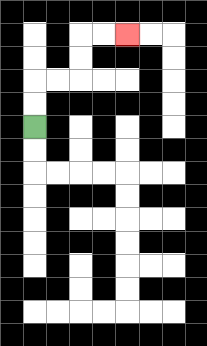{'start': '[1, 5]', 'end': '[5, 1]', 'path_directions': 'U,U,R,R,U,U,R,R', 'path_coordinates': '[[1, 5], [1, 4], [1, 3], [2, 3], [3, 3], [3, 2], [3, 1], [4, 1], [5, 1]]'}